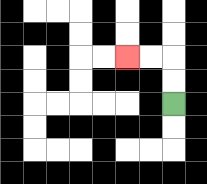{'start': '[7, 4]', 'end': '[5, 2]', 'path_directions': 'U,U,L,L', 'path_coordinates': '[[7, 4], [7, 3], [7, 2], [6, 2], [5, 2]]'}